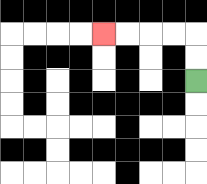{'start': '[8, 3]', 'end': '[4, 1]', 'path_directions': 'U,U,L,L,L,L', 'path_coordinates': '[[8, 3], [8, 2], [8, 1], [7, 1], [6, 1], [5, 1], [4, 1]]'}